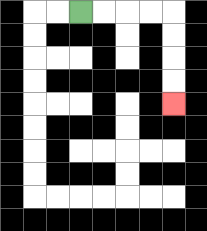{'start': '[3, 0]', 'end': '[7, 4]', 'path_directions': 'R,R,R,R,D,D,D,D', 'path_coordinates': '[[3, 0], [4, 0], [5, 0], [6, 0], [7, 0], [7, 1], [7, 2], [7, 3], [7, 4]]'}